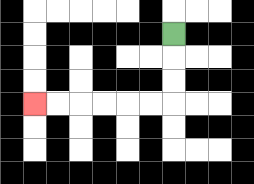{'start': '[7, 1]', 'end': '[1, 4]', 'path_directions': 'D,D,D,L,L,L,L,L,L', 'path_coordinates': '[[7, 1], [7, 2], [7, 3], [7, 4], [6, 4], [5, 4], [4, 4], [3, 4], [2, 4], [1, 4]]'}